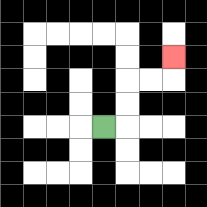{'start': '[4, 5]', 'end': '[7, 2]', 'path_directions': 'R,U,U,R,R,U', 'path_coordinates': '[[4, 5], [5, 5], [5, 4], [5, 3], [6, 3], [7, 3], [7, 2]]'}